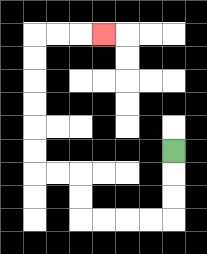{'start': '[7, 6]', 'end': '[4, 1]', 'path_directions': 'D,D,D,L,L,L,L,U,U,L,L,U,U,U,U,U,U,R,R,R', 'path_coordinates': '[[7, 6], [7, 7], [7, 8], [7, 9], [6, 9], [5, 9], [4, 9], [3, 9], [3, 8], [3, 7], [2, 7], [1, 7], [1, 6], [1, 5], [1, 4], [1, 3], [1, 2], [1, 1], [2, 1], [3, 1], [4, 1]]'}